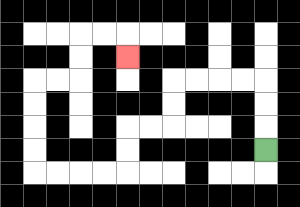{'start': '[11, 6]', 'end': '[5, 2]', 'path_directions': 'U,U,U,L,L,L,L,D,D,L,L,D,D,L,L,L,L,U,U,U,U,R,R,U,U,R,R,D', 'path_coordinates': '[[11, 6], [11, 5], [11, 4], [11, 3], [10, 3], [9, 3], [8, 3], [7, 3], [7, 4], [7, 5], [6, 5], [5, 5], [5, 6], [5, 7], [4, 7], [3, 7], [2, 7], [1, 7], [1, 6], [1, 5], [1, 4], [1, 3], [2, 3], [3, 3], [3, 2], [3, 1], [4, 1], [5, 1], [5, 2]]'}